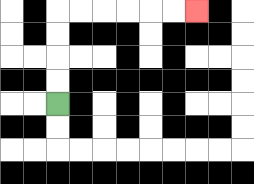{'start': '[2, 4]', 'end': '[8, 0]', 'path_directions': 'U,U,U,U,R,R,R,R,R,R', 'path_coordinates': '[[2, 4], [2, 3], [2, 2], [2, 1], [2, 0], [3, 0], [4, 0], [5, 0], [6, 0], [7, 0], [8, 0]]'}